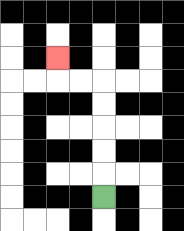{'start': '[4, 8]', 'end': '[2, 2]', 'path_directions': 'U,U,U,U,U,L,L,U', 'path_coordinates': '[[4, 8], [4, 7], [4, 6], [4, 5], [4, 4], [4, 3], [3, 3], [2, 3], [2, 2]]'}